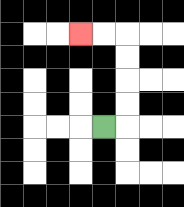{'start': '[4, 5]', 'end': '[3, 1]', 'path_directions': 'R,U,U,U,U,L,L', 'path_coordinates': '[[4, 5], [5, 5], [5, 4], [5, 3], [5, 2], [5, 1], [4, 1], [3, 1]]'}